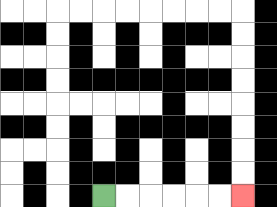{'start': '[4, 8]', 'end': '[10, 8]', 'path_directions': 'R,R,R,R,R,R', 'path_coordinates': '[[4, 8], [5, 8], [6, 8], [7, 8], [8, 8], [9, 8], [10, 8]]'}